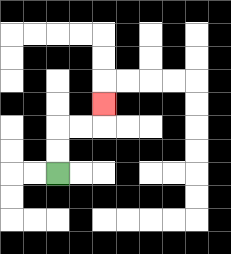{'start': '[2, 7]', 'end': '[4, 4]', 'path_directions': 'U,U,R,R,U', 'path_coordinates': '[[2, 7], [2, 6], [2, 5], [3, 5], [4, 5], [4, 4]]'}